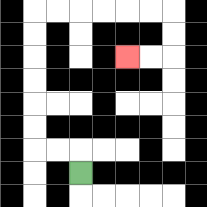{'start': '[3, 7]', 'end': '[5, 2]', 'path_directions': 'U,L,L,U,U,U,U,U,U,R,R,R,R,R,R,D,D,L,L', 'path_coordinates': '[[3, 7], [3, 6], [2, 6], [1, 6], [1, 5], [1, 4], [1, 3], [1, 2], [1, 1], [1, 0], [2, 0], [3, 0], [4, 0], [5, 0], [6, 0], [7, 0], [7, 1], [7, 2], [6, 2], [5, 2]]'}